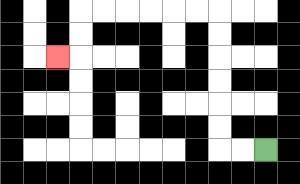{'start': '[11, 6]', 'end': '[2, 2]', 'path_directions': 'L,L,U,U,U,U,U,U,L,L,L,L,L,L,D,D,L', 'path_coordinates': '[[11, 6], [10, 6], [9, 6], [9, 5], [9, 4], [9, 3], [9, 2], [9, 1], [9, 0], [8, 0], [7, 0], [6, 0], [5, 0], [4, 0], [3, 0], [3, 1], [3, 2], [2, 2]]'}